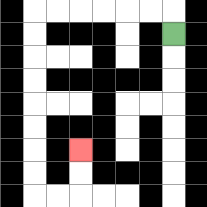{'start': '[7, 1]', 'end': '[3, 6]', 'path_directions': 'U,L,L,L,L,L,L,D,D,D,D,D,D,D,D,R,R,U,U', 'path_coordinates': '[[7, 1], [7, 0], [6, 0], [5, 0], [4, 0], [3, 0], [2, 0], [1, 0], [1, 1], [1, 2], [1, 3], [1, 4], [1, 5], [1, 6], [1, 7], [1, 8], [2, 8], [3, 8], [3, 7], [3, 6]]'}